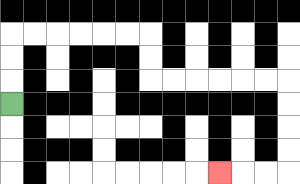{'start': '[0, 4]', 'end': '[9, 7]', 'path_directions': 'U,U,U,R,R,R,R,R,R,D,D,R,R,R,R,R,R,D,D,D,D,L,L,L', 'path_coordinates': '[[0, 4], [0, 3], [0, 2], [0, 1], [1, 1], [2, 1], [3, 1], [4, 1], [5, 1], [6, 1], [6, 2], [6, 3], [7, 3], [8, 3], [9, 3], [10, 3], [11, 3], [12, 3], [12, 4], [12, 5], [12, 6], [12, 7], [11, 7], [10, 7], [9, 7]]'}